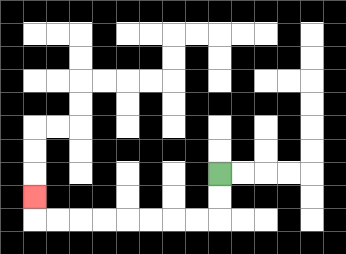{'start': '[9, 7]', 'end': '[1, 8]', 'path_directions': 'D,D,L,L,L,L,L,L,L,L,U', 'path_coordinates': '[[9, 7], [9, 8], [9, 9], [8, 9], [7, 9], [6, 9], [5, 9], [4, 9], [3, 9], [2, 9], [1, 9], [1, 8]]'}